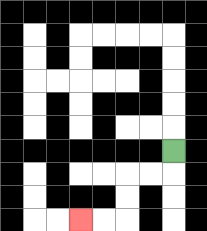{'start': '[7, 6]', 'end': '[3, 9]', 'path_directions': 'D,L,L,D,D,L,L', 'path_coordinates': '[[7, 6], [7, 7], [6, 7], [5, 7], [5, 8], [5, 9], [4, 9], [3, 9]]'}